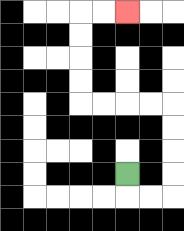{'start': '[5, 7]', 'end': '[5, 0]', 'path_directions': 'D,R,R,U,U,U,U,L,L,L,L,U,U,U,U,R,R', 'path_coordinates': '[[5, 7], [5, 8], [6, 8], [7, 8], [7, 7], [7, 6], [7, 5], [7, 4], [6, 4], [5, 4], [4, 4], [3, 4], [3, 3], [3, 2], [3, 1], [3, 0], [4, 0], [5, 0]]'}